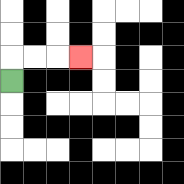{'start': '[0, 3]', 'end': '[3, 2]', 'path_directions': 'U,R,R,R', 'path_coordinates': '[[0, 3], [0, 2], [1, 2], [2, 2], [3, 2]]'}